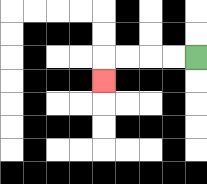{'start': '[8, 2]', 'end': '[4, 3]', 'path_directions': 'L,L,L,L,D', 'path_coordinates': '[[8, 2], [7, 2], [6, 2], [5, 2], [4, 2], [4, 3]]'}